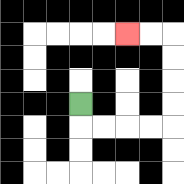{'start': '[3, 4]', 'end': '[5, 1]', 'path_directions': 'D,R,R,R,R,U,U,U,U,L,L', 'path_coordinates': '[[3, 4], [3, 5], [4, 5], [5, 5], [6, 5], [7, 5], [7, 4], [7, 3], [7, 2], [7, 1], [6, 1], [5, 1]]'}